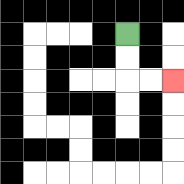{'start': '[5, 1]', 'end': '[7, 3]', 'path_directions': 'D,D,R,R', 'path_coordinates': '[[5, 1], [5, 2], [5, 3], [6, 3], [7, 3]]'}